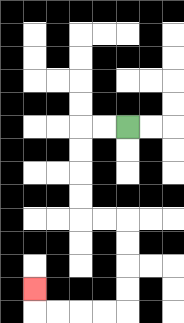{'start': '[5, 5]', 'end': '[1, 12]', 'path_directions': 'L,L,D,D,D,D,R,R,D,D,D,D,L,L,L,L,U', 'path_coordinates': '[[5, 5], [4, 5], [3, 5], [3, 6], [3, 7], [3, 8], [3, 9], [4, 9], [5, 9], [5, 10], [5, 11], [5, 12], [5, 13], [4, 13], [3, 13], [2, 13], [1, 13], [1, 12]]'}